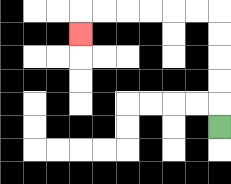{'start': '[9, 5]', 'end': '[3, 1]', 'path_directions': 'U,U,U,U,U,L,L,L,L,L,L,D', 'path_coordinates': '[[9, 5], [9, 4], [9, 3], [9, 2], [9, 1], [9, 0], [8, 0], [7, 0], [6, 0], [5, 0], [4, 0], [3, 0], [3, 1]]'}